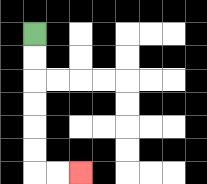{'start': '[1, 1]', 'end': '[3, 7]', 'path_directions': 'D,D,D,D,D,D,R,R', 'path_coordinates': '[[1, 1], [1, 2], [1, 3], [1, 4], [1, 5], [1, 6], [1, 7], [2, 7], [3, 7]]'}